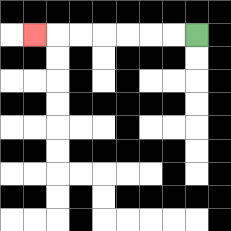{'start': '[8, 1]', 'end': '[1, 1]', 'path_directions': 'L,L,L,L,L,L,L', 'path_coordinates': '[[8, 1], [7, 1], [6, 1], [5, 1], [4, 1], [3, 1], [2, 1], [1, 1]]'}